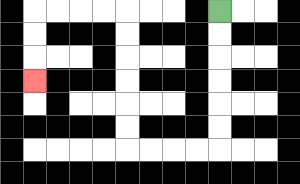{'start': '[9, 0]', 'end': '[1, 3]', 'path_directions': 'D,D,D,D,D,D,L,L,L,L,U,U,U,U,U,U,L,L,L,L,D,D,D', 'path_coordinates': '[[9, 0], [9, 1], [9, 2], [9, 3], [9, 4], [9, 5], [9, 6], [8, 6], [7, 6], [6, 6], [5, 6], [5, 5], [5, 4], [5, 3], [5, 2], [5, 1], [5, 0], [4, 0], [3, 0], [2, 0], [1, 0], [1, 1], [1, 2], [1, 3]]'}